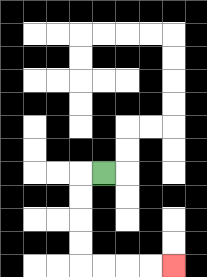{'start': '[4, 7]', 'end': '[7, 11]', 'path_directions': 'L,D,D,D,D,R,R,R,R', 'path_coordinates': '[[4, 7], [3, 7], [3, 8], [3, 9], [3, 10], [3, 11], [4, 11], [5, 11], [6, 11], [7, 11]]'}